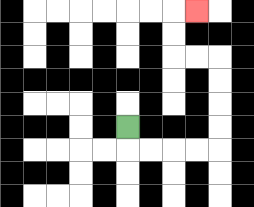{'start': '[5, 5]', 'end': '[8, 0]', 'path_directions': 'D,R,R,R,R,U,U,U,U,L,L,U,U,R', 'path_coordinates': '[[5, 5], [5, 6], [6, 6], [7, 6], [8, 6], [9, 6], [9, 5], [9, 4], [9, 3], [9, 2], [8, 2], [7, 2], [7, 1], [7, 0], [8, 0]]'}